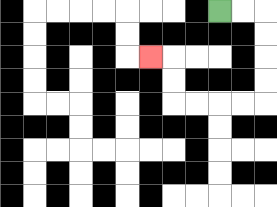{'start': '[9, 0]', 'end': '[6, 2]', 'path_directions': 'R,R,D,D,D,D,L,L,L,L,U,U,L', 'path_coordinates': '[[9, 0], [10, 0], [11, 0], [11, 1], [11, 2], [11, 3], [11, 4], [10, 4], [9, 4], [8, 4], [7, 4], [7, 3], [7, 2], [6, 2]]'}